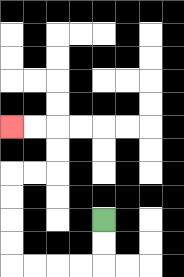{'start': '[4, 9]', 'end': '[0, 5]', 'path_directions': 'D,D,L,L,L,L,U,U,U,U,R,R,U,U,L,L', 'path_coordinates': '[[4, 9], [4, 10], [4, 11], [3, 11], [2, 11], [1, 11], [0, 11], [0, 10], [0, 9], [0, 8], [0, 7], [1, 7], [2, 7], [2, 6], [2, 5], [1, 5], [0, 5]]'}